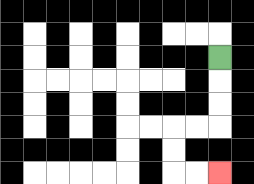{'start': '[9, 2]', 'end': '[9, 7]', 'path_directions': 'D,D,D,L,L,D,D,R,R', 'path_coordinates': '[[9, 2], [9, 3], [9, 4], [9, 5], [8, 5], [7, 5], [7, 6], [7, 7], [8, 7], [9, 7]]'}